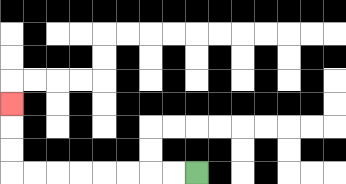{'start': '[8, 7]', 'end': '[0, 4]', 'path_directions': 'L,L,L,L,L,L,L,L,U,U,U', 'path_coordinates': '[[8, 7], [7, 7], [6, 7], [5, 7], [4, 7], [3, 7], [2, 7], [1, 7], [0, 7], [0, 6], [0, 5], [0, 4]]'}